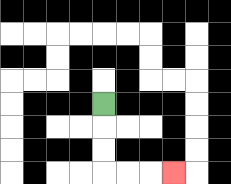{'start': '[4, 4]', 'end': '[7, 7]', 'path_directions': 'D,D,D,R,R,R', 'path_coordinates': '[[4, 4], [4, 5], [4, 6], [4, 7], [5, 7], [6, 7], [7, 7]]'}